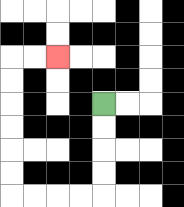{'start': '[4, 4]', 'end': '[2, 2]', 'path_directions': 'D,D,D,D,L,L,L,L,U,U,U,U,U,U,R,R', 'path_coordinates': '[[4, 4], [4, 5], [4, 6], [4, 7], [4, 8], [3, 8], [2, 8], [1, 8], [0, 8], [0, 7], [0, 6], [0, 5], [0, 4], [0, 3], [0, 2], [1, 2], [2, 2]]'}